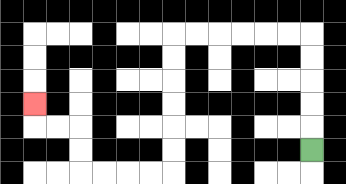{'start': '[13, 6]', 'end': '[1, 4]', 'path_directions': 'U,U,U,U,U,L,L,L,L,L,L,D,D,D,D,D,D,L,L,L,L,U,U,L,L,U', 'path_coordinates': '[[13, 6], [13, 5], [13, 4], [13, 3], [13, 2], [13, 1], [12, 1], [11, 1], [10, 1], [9, 1], [8, 1], [7, 1], [7, 2], [7, 3], [7, 4], [7, 5], [7, 6], [7, 7], [6, 7], [5, 7], [4, 7], [3, 7], [3, 6], [3, 5], [2, 5], [1, 5], [1, 4]]'}